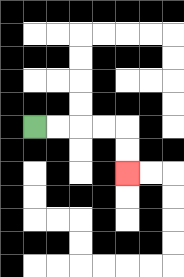{'start': '[1, 5]', 'end': '[5, 7]', 'path_directions': 'R,R,R,R,D,D', 'path_coordinates': '[[1, 5], [2, 5], [3, 5], [4, 5], [5, 5], [5, 6], [5, 7]]'}